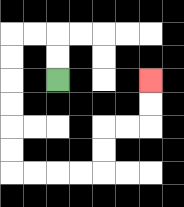{'start': '[2, 3]', 'end': '[6, 3]', 'path_directions': 'U,U,L,L,D,D,D,D,D,D,R,R,R,R,U,U,R,R,U,U', 'path_coordinates': '[[2, 3], [2, 2], [2, 1], [1, 1], [0, 1], [0, 2], [0, 3], [0, 4], [0, 5], [0, 6], [0, 7], [1, 7], [2, 7], [3, 7], [4, 7], [4, 6], [4, 5], [5, 5], [6, 5], [6, 4], [6, 3]]'}